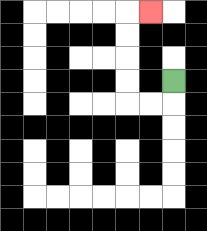{'start': '[7, 3]', 'end': '[6, 0]', 'path_directions': 'D,L,L,U,U,U,U,R', 'path_coordinates': '[[7, 3], [7, 4], [6, 4], [5, 4], [5, 3], [5, 2], [5, 1], [5, 0], [6, 0]]'}